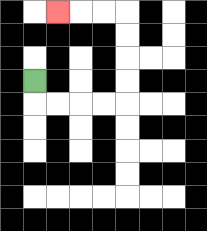{'start': '[1, 3]', 'end': '[2, 0]', 'path_directions': 'D,R,R,R,R,U,U,U,U,L,L,L', 'path_coordinates': '[[1, 3], [1, 4], [2, 4], [3, 4], [4, 4], [5, 4], [5, 3], [5, 2], [5, 1], [5, 0], [4, 0], [3, 0], [2, 0]]'}